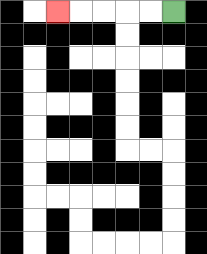{'start': '[7, 0]', 'end': '[2, 0]', 'path_directions': 'L,L,L,L,L', 'path_coordinates': '[[7, 0], [6, 0], [5, 0], [4, 0], [3, 0], [2, 0]]'}